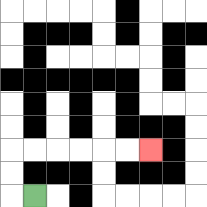{'start': '[1, 8]', 'end': '[6, 6]', 'path_directions': 'L,U,U,R,R,R,R,R,R', 'path_coordinates': '[[1, 8], [0, 8], [0, 7], [0, 6], [1, 6], [2, 6], [3, 6], [4, 6], [5, 6], [6, 6]]'}